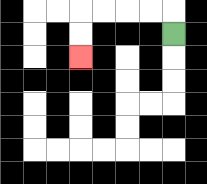{'start': '[7, 1]', 'end': '[3, 2]', 'path_directions': 'U,L,L,L,L,D,D', 'path_coordinates': '[[7, 1], [7, 0], [6, 0], [5, 0], [4, 0], [3, 0], [3, 1], [3, 2]]'}